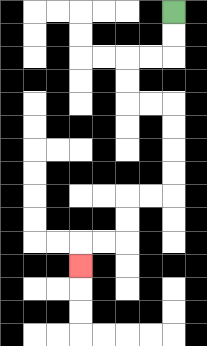{'start': '[7, 0]', 'end': '[3, 11]', 'path_directions': 'D,D,L,L,D,D,R,R,D,D,D,D,L,L,D,D,L,L,D', 'path_coordinates': '[[7, 0], [7, 1], [7, 2], [6, 2], [5, 2], [5, 3], [5, 4], [6, 4], [7, 4], [7, 5], [7, 6], [7, 7], [7, 8], [6, 8], [5, 8], [5, 9], [5, 10], [4, 10], [3, 10], [3, 11]]'}